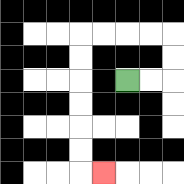{'start': '[5, 3]', 'end': '[4, 7]', 'path_directions': 'R,R,U,U,L,L,L,L,D,D,D,D,D,D,R', 'path_coordinates': '[[5, 3], [6, 3], [7, 3], [7, 2], [7, 1], [6, 1], [5, 1], [4, 1], [3, 1], [3, 2], [3, 3], [3, 4], [3, 5], [3, 6], [3, 7], [4, 7]]'}